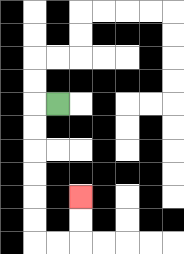{'start': '[2, 4]', 'end': '[3, 8]', 'path_directions': 'L,D,D,D,D,D,D,R,R,U,U', 'path_coordinates': '[[2, 4], [1, 4], [1, 5], [1, 6], [1, 7], [1, 8], [1, 9], [1, 10], [2, 10], [3, 10], [3, 9], [3, 8]]'}